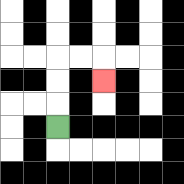{'start': '[2, 5]', 'end': '[4, 3]', 'path_directions': 'U,U,U,R,R,D', 'path_coordinates': '[[2, 5], [2, 4], [2, 3], [2, 2], [3, 2], [4, 2], [4, 3]]'}